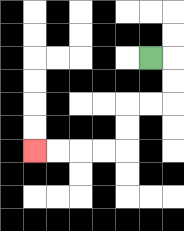{'start': '[6, 2]', 'end': '[1, 6]', 'path_directions': 'R,D,D,L,L,D,D,L,L,L,L', 'path_coordinates': '[[6, 2], [7, 2], [7, 3], [7, 4], [6, 4], [5, 4], [5, 5], [5, 6], [4, 6], [3, 6], [2, 6], [1, 6]]'}